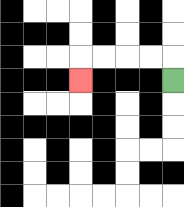{'start': '[7, 3]', 'end': '[3, 3]', 'path_directions': 'U,L,L,L,L,D', 'path_coordinates': '[[7, 3], [7, 2], [6, 2], [5, 2], [4, 2], [3, 2], [3, 3]]'}